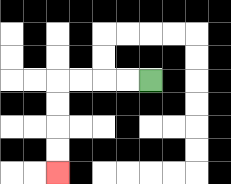{'start': '[6, 3]', 'end': '[2, 7]', 'path_directions': 'L,L,L,L,D,D,D,D', 'path_coordinates': '[[6, 3], [5, 3], [4, 3], [3, 3], [2, 3], [2, 4], [2, 5], [2, 6], [2, 7]]'}